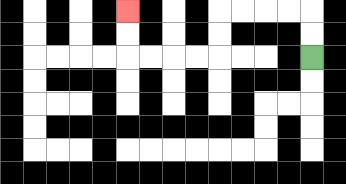{'start': '[13, 2]', 'end': '[5, 0]', 'path_directions': 'U,U,L,L,L,L,D,D,L,L,L,L,U,U', 'path_coordinates': '[[13, 2], [13, 1], [13, 0], [12, 0], [11, 0], [10, 0], [9, 0], [9, 1], [9, 2], [8, 2], [7, 2], [6, 2], [5, 2], [5, 1], [5, 0]]'}